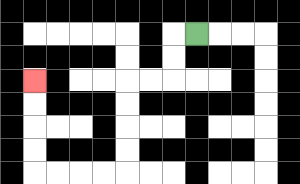{'start': '[8, 1]', 'end': '[1, 3]', 'path_directions': 'L,D,D,L,L,D,D,D,D,L,L,L,L,U,U,U,U', 'path_coordinates': '[[8, 1], [7, 1], [7, 2], [7, 3], [6, 3], [5, 3], [5, 4], [5, 5], [5, 6], [5, 7], [4, 7], [3, 7], [2, 7], [1, 7], [1, 6], [1, 5], [1, 4], [1, 3]]'}